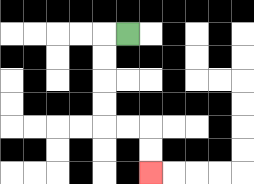{'start': '[5, 1]', 'end': '[6, 7]', 'path_directions': 'L,D,D,D,D,R,R,D,D', 'path_coordinates': '[[5, 1], [4, 1], [4, 2], [4, 3], [4, 4], [4, 5], [5, 5], [6, 5], [6, 6], [6, 7]]'}